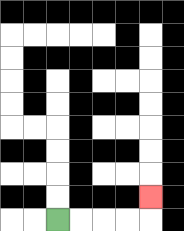{'start': '[2, 9]', 'end': '[6, 8]', 'path_directions': 'R,R,R,R,U', 'path_coordinates': '[[2, 9], [3, 9], [4, 9], [5, 9], [6, 9], [6, 8]]'}